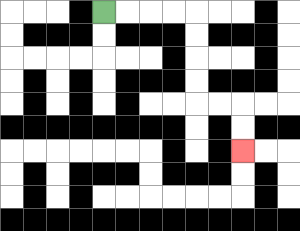{'start': '[4, 0]', 'end': '[10, 6]', 'path_directions': 'R,R,R,R,D,D,D,D,R,R,D,D', 'path_coordinates': '[[4, 0], [5, 0], [6, 0], [7, 0], [8, 0], [8, 1], [8, 2], [8, 3], [8, 4], [9, 4], [10, 4], [10, 5], [10, 6]]'}